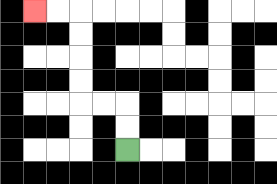{'start': '[5, 6]', 'end': '[1, 0]', 'path_directions': 'U,U,L,L,U,U,U,U,L,L', 'path_coordinates': '[[5, 6], [5, 5], [5, 4], [4, 4], [3, 4], [3, 3], [3, 2], [3, 1], [3, 0], [2, 0], [1, 0]]'}